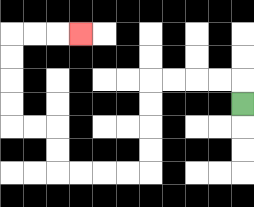{'start': '[10, 4]', 'end': '[3, 1]', 'path_directions': 'U,L,L,L,L,D,D,D,D,L,L,L,L,U,U,L,L,U,U,U,U,R,R,R', 'path_coordinates': '[[10, 4], [10, 3], [9, 3], [8, 3], [7, 3], [6, 3], [6, 4], [6, 5], [6, 6], [6, 7], [5, 7], [4, 7], [3, 7], [2, 7], [2, 6], [2, 5], [1, 5], [0, 5], [0, 4], [0, 3], [0, 2], [0, 1], [1, 1], [2, 1], [3, 1]]'}